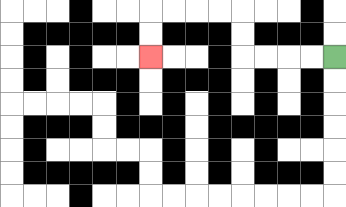{'start': '[14, 2]', 'end': '[6, 2]', 'path_directions': 'L,L,L,L,U,U,L,L,L,L,D,D', 'path_coordinates': '[[14, 2], [13, 2], [12, 2], [11, 2], [10, 2], [10, 1], [10, 0], [9, 0], [8, 0], [7, 0], [6, 0], [6, 1], [6, 2]]'}